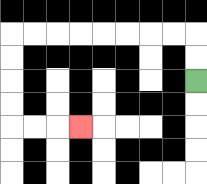{'start': '[8, 3]', 'end': '[3, 5]', 'path_directions': 'U,U,L,L,L,L,L,L,L,L,D,D,D,D,R,R,R', 'path_coordinates': '[[8, 3], [8, 2], [8, 1], [7, 1], [6, 1], [5, 1], [4, 1], [3, 1], [2, 1], [1, 1], [0, 1], [0, 2], [0, 3], [0, 4], [0, 5], [1, 5], [2, 5], [3, 5]]'}